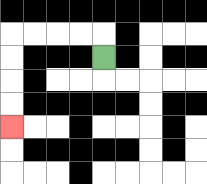{'start': '[4, 2]', 'end': '[0, 5]', 'path_directions': 'U,L,L,L,L,D,D,D,D', 'path_coordinates': '[[4, 2], [4, 1], [3, 1], [2, 1], [1, 1], [0, 1], [0, 2], [0, 3], [0, 4], [0, 5]]'}